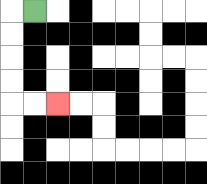{'start': '[1, 0]', 'end': '[2, 4]', 'path_directions': 'L,D,D,D,D,R,R', 'path_coordinates': '[[1, 0], [0, 0], [0, 1], [0, 2], [0, 3], [0, 4], [1, 4], [2, 4]]'}